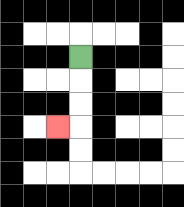{'start': '[3, 2]', 'end': '[2, 5]', 'path_directions': 'D,D,D,L', 'path_coordinates': '[[3, 2], [3, 3], [3, 4], [3, 5], [2, 5]]'}